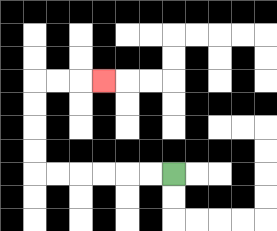{'start': '[7, 7]', 'end': '[4, 3]', 'path_directions': 'L,L,L,L,L,L,U,U,U,U,R,R,R', 'path_coordinates': '[[7, 7], [6, 7], [5, 7], [4, 7], [3, 7], [2, 7], [1, 7], [1, 6], [1, 5], [1, 4], [1, 3], [2, 3], [3, 3], [4, 3]]'}